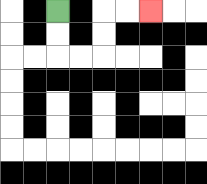{'start': '[2, 0]', 'end': '[6, 0]', 'path_directions': 'D,D,R,R,U,U,R,R', 'path_coordinates': '[[2, 0], [2, 1], [2, 2], [3, 2], [4, 2], [4, 1], [4, 0], [5, 0], [6, 0]]'}